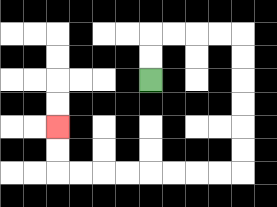{'start': '[6, 3]', 'end': '[2, 5]', 'path_directions': 'U,U,R,R,R,R,D,D,D,D,D,D,L,L,L,L,L,L,L,L,U,U', 'path_coordinates': '[[6, 3], [6, 2], [6, 1], [7, 1], [8, 1], [9, 1], [10, 1], [10, 2], [10, 3], [10, 4], [10, 5], [10, 6], [10, 7], [9, 7], [8, 7], [7, 7], [6, 7], [5, 7], [4, 7], [3, 7], [2, 7], [2, 6], [2, 5]]'}